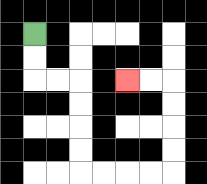{'start': '[1, 1]', 'end': '[5, 3]', 'path_directions': 'D,D,R,R,D,D,D,D,R,R,R,R,U,U,U,U,L,L', 'path_coordinates': '[[1, 1], [1, 2], [1, 3], [2, 3], [3, 3], [3, 4], [3, 5], [3, 6], [3, 7], [4, 7], [5, 7], [6, 7], [7, 7], [7, 6], [7, 5], [7, 4], [7, 3], [6, 3], [5, 3]]'}